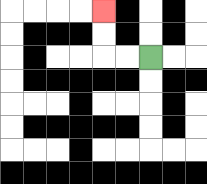{'start': '[6, 2]', 'end': '[4, 0]', 'path_directions': 'L,L,U,U', 'path_coordinates': '[[6, 2], [5, 2], [4, 2], [4, 1], [4, 0]]'}